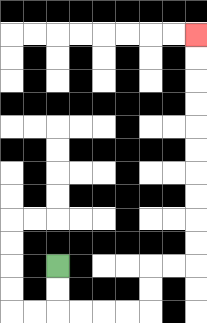{'start': '[2, 11]', 'end': '[8, 1]', 'path_directions': 'D,D,R,R,R,R,U,U,R,R,U,U,U,U,U,U,U,U,U,U', 'path_coordinates': '[[2, 11], [2, 12], [2, 13], [3, 13], [4, 13], [5, 13], [6, 13], [6, 12], [6, 11], [7, 11], [8, 11], [8, 10], [8, 9], [8, 8], [8, 7], [8, 6], [8, 5], [8, 4], [8, 3], [8, 2], [8, 1]]'}